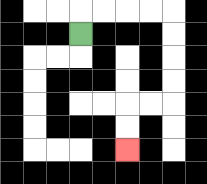{'start': '[3, 1]', 'end': '[5, 6]', 'path_directions': 'U,R,R,R,R,D,D,D,D,L,L,D,D', 'path_coordinates': '[[3, 1], [3, 0], [4, 0], [5, 0], [6, 0], [7, 0], [7, 1], [7, 2], [7, 3], [7, 4], [6, 4], [5, 4], [5, 5], [5, 6]]'}